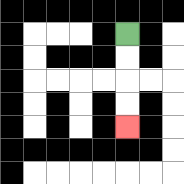{'start': '[5, 1]', 'end': '[5, 5]', 'path_directions': 'D,D,D,D', 'path_coordinates': '[[5, 1], [5, 2], [5, 3], [5, 4], [5, 5]]'}